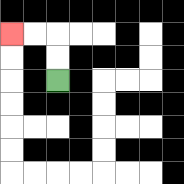{'start': '[2, 3]', 'end': '[0, 1]', 'path_directions': 'U,U,L,L', 'path_coordinates': '[[2, 3], [2, 2], [2, 1], [1, 1], [0, 1]]'}